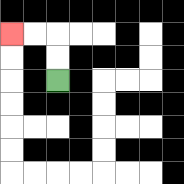{'start': '[2, 3]', 'end': '[0, 1]', 'path_directions': 'U,U,L,L', 'path_coordinates': '[[2, 3], [2, 2], [2, 1], [1, 1], [0, 1]]'}